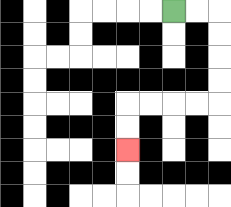{'start': '[7, 0]', 'end': '[5, 6]', 'path_directions': 'R,R,D,D,D,D,L,L,L,L,D,D', 'path_coordinates': '[[7, 0], [8, 0], [9, 0], [9, 1], [9, 2], [9, 3], [9, 4], [8, 4], [7, 4], [6, 4], [5, 4], [5, 5], [5, 6]]'}